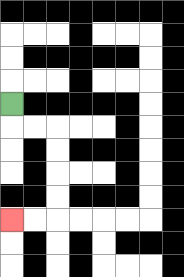{'start': '[0, 4]', 'end': '[0, 9]', 'path_directions': 'D,R,R,D,D,D,D,L,L', 'path_coordinates': '[[0, 4], [0, 5], [1, 5], [2, 5], [2, 6], [2, 7], [2, 8], [2, 9], [1, 9], [0, 9]]'}